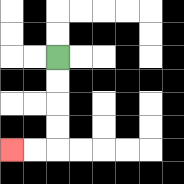{'start': '[2, 2]', 'end': '[0, 6]', 'path_directions': 'D,D,D,D,L,L', 'path_coordinates': '[[2, 2], [2, 3], [2, 4], [2, 5], [2, 6], [1, 6], [0, 6]]'}